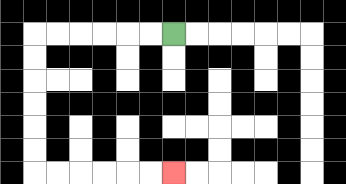{'start': '[7, 1]', 'end': '[7, 7]', 'path_directions': 'L,L,L,L,L,L,D,D,D,D,D,D,R,R,R,R,R,R', 'path_coordinates': '[[7, 1], [6, 1], [5, 1], [4, 1], [3, 1], [2, 1], [1, 1], [1, 2], [1, 3], [1, 4], [1, 5], [1, 6], [1, 7], [2, 7], [3, 7], [4, 7], [5, 7], [6, 7], [7, 7]]'}